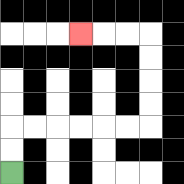{'start': '[0, 7]', 'end': '[3, 1]', 'path_directions': 'U,U,R,R,R,R,R,R,U,U,U,U,L,L,L', 'path_coordinates': '[[0, 7], [0, 6], [0, 5], [1, 5], [2, 5], [3, 5], [4, 5], [5, 5], [6, 5], [6, 4], [6, 3], [6, 2], [6, 1], [5, 1], [4, 1], [3, 1]]'}